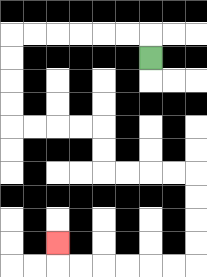{'start': '[6, 2]', 'end': '[2, 10]', 'path_directions': 'U,L,L,L,L,L,L,D,D,D,D,R,R,R,R,D,D,R,R,R,R,D,D,D,D,L,L,L,L,L,L,U', 'path_coordinates': '[[6, 2], [6, 1], [5, 1], [4, 1], [3, 1], [2, 1], [1, 1], [0, 1], [0, 2], [0, 3], [0, 4], [0, 5], [1, 5], [2, 5], [3, 5], [4, 5], [4, 6], [4, 7], [5, 7], [6, 7], [7, 7], [8, 7], [8, 8], [8, 9], [8, 10], [8, 11], [7, 11], [6, 11], [5, 11], [4, 11], [3, 11], [2, 11], [2, 10]]'}